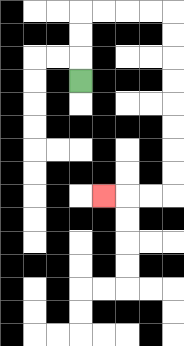{'start': '[3, 3]', 'end': '[4, 8]', 'path_directions': 'U,U,U,R,R,R,R,D,D,D,D,D,D,D,D,L,L,L', 'path_coordinates': '[[3, 3], [3, 2], [3, 1], [3, 0], [4, 0], [5, 0], [6, 0], [7, 0], [7, 1], [7, 2], [7, 3], [7, 4], [7, 5], [7, 6], [7, 7], [7, 8], [6, 8], [5, 8], [4, 8]]'}